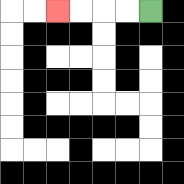{'start': '[6, 0]', 'end': '[2, 0]', 'path_directions': 'L,L,L,L', 'path_coordinates': '[[6, 0], [5, 0], [4, 0], [3, 0], [2, 0]]'}